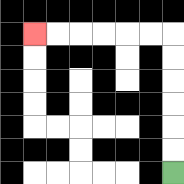{'start': '[7, 7]', 'end': '[1, 1]', 'path_directions': 'U,U,U,U,U,U,L,L,L,L,L,L', 'path_coordinates': '[[7, 7], [7, 6], [7, 5], [7, 4], [7, 3], [7, 2], [7, 1], [6, 1], [5, 1], [4, 1], [3, 1], [2, 1], [1, 1]]'}